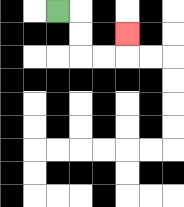{'start': '[2, 0]', 'end': '[5, 1]', 'path_directions': 'R,D,D,R,R,U', 'path_coordinates': '[[2, 0], [3, 0], [3, 1], [3, 2], [4, 2], [5, 2], [5, 1]]'}